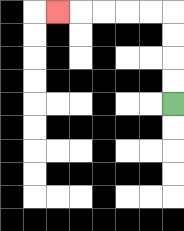{'start': '[7, 4]', 'end': '[2, 0]', 'path_directions': 'U,U,U,U,L,L,L,L,L', 'path_coordinates': '[[7, 4], [7, 3], [7, 2], [7, 1], [7, 0], [6, 0], [5, 0], [4, 0], [3, 0], [2, 0]]'}